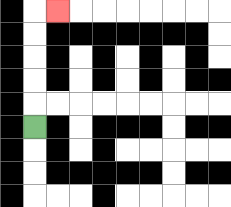{'start': '[1, 5]', 'end': '[2, 0]', 'path_directions': 'U,U,U,U,U,R', 'path_coordinates': '[[1, 5], [1, 4], [1, 3], [1, 2], [1, 1], [1, 0], [2, 0]]'}